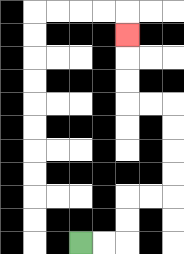{'start': '[3, 10]', 'end': '[5, 1]', 'path_directions': 'R,R,U,U,R,R,U,U,U,U,L,L,U,U,U', 'path_coordinates': '[[3, 10], [4, 10], [5, 10], [5, 9], [5, 8], [6, 8], [7, 8], [7, 7], [7, 6], [7, 5], [7, 4], [6, 4], [5, 4], [5, 3], [5, 2], [5, 1]]'}